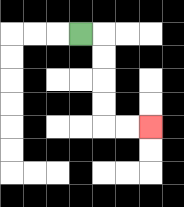{'start': '[3, 1]', 'end': '[6, 5]', 'path_directions': 'R,D,D,D,D,R,R', 'path_coordinates': '[[3, 1], [4, 1], [4, 2], [4, 3], [4, 4], [4, 5], [5, 5], [6, 5]]'}